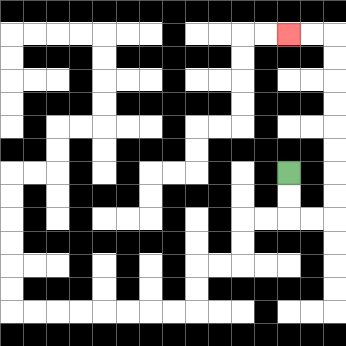{'start': '[12, 7]', 'end': '[12, 1]', 'path_directions': 'D,D,R,R,U,U,U,U,U,U,U,U,L,L', 'path_coordinates': '[[12, 7], [12, 8], [12, 9], [13, 9], [14, 9], [14, 8], [14, 7], [14, 6], [14, 5], [14, 4], [14, 3], [14, 2], [14, 1], [13, 1], [12, 1]]'}